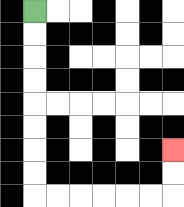{'start': '[1, 0]', 'end': '[7, 6]', 'path_directions': 'D,D,D,D,D,D,D,D,R,R,R,R,R,R,U,U', 'path_coordinates': '[[1, 0], [1, 1], [1, 2], [1, 3], [1, 4], [1, 5], [1, 6], [1, 7], [1, 8], [2, 8], [3, 8], [4, 8], [5, 8], [6, 8], [7, 8], [7, 7], [7, 6]]'}